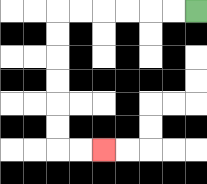{'start': '[8, 0]', 'end': '[4, 6]', 'path_directions': 'L,L,L,L,L,L,D,D,D,D,D,D,R,R', 'path_coordinates': '[[8, 0], [7, 0], [6, 0], [5, 0], [4, 0], [3, 0], [2, 0], [2, 1], [2, 2], [2, 3], [2, 4], [2, 5], [2, 6], [3, 6], [4, 6]]'}